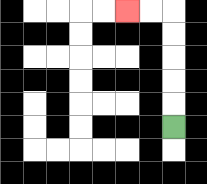{'start': '[7, 5]', 'end': '[5, 0]', 'path_directions': 'U,U,U,U,U,L,L', 'path_coordinates': '[[7, 5], [7, 4], [7, 3], [7, 2], [7, 1], [7, 0], [6, 0], [5, 0]]'}